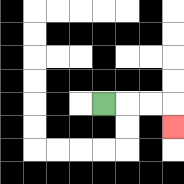{'start': '[4, 4]', 'end': '[7, 5]', 'path_directions': 'R,R,R,D', 'path_coordinates': '[[4, 4], [5, 4], [6, 4], [7, 4], [7, 5]]'}